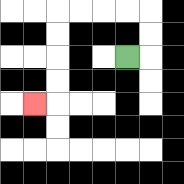{'start': '[5, 2]', 'end': '[1, 4]', 'path_directions': 'R,U,U,L,L,L,L,D,D,D,D,L', 'path_coordinates': '[[5, 2], [6, 2], [6, 1], [6, 0], [5, 0], [4, 0], [3, 0], [2, 0], [2, 1], [2, 2], [2, 3], [2, 4], [1, 4]]'}